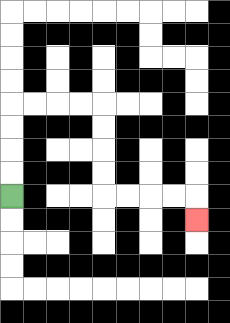{'start': '[0, 8]', 'end': '[8, 9]', 'path_directions': 'U,U,U,U,R,R,R,R,D,D,D,D,R,R,R,R,D', 'path_coordinates': '[[0, 8], [0, 7], [0, 6], [0, 5], [0, 4], [1, 4], [2, 4], [3, 4], [4, 4], [4, 5], [4, 6], [4, 7], [4, 8], [5, 8], [6, 8], [7, 8], [8, 8], [8, 9]]'}